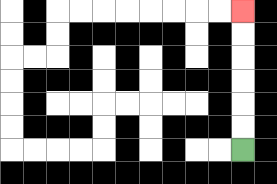{'start': '[10, 6]', 'end': '[10, 0]', 'path_directions': 'U,U,U,U,U,U', 'path_coordinates': '[[10, 6], [10, 5], [10, 4], [10, 3], [10, 2], [10, 1], [10, 0]]'}